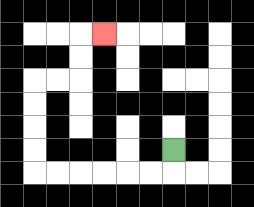{'start': '[7, 6]', 'end': '[4, 1]', 'path_directions': 'D,L,L,L,L,L,L,U,U,U,U,R,R,U,U,R', 'path_coordinates': '[[7, 6], [7, 7], [6, 7], [5, 7], [4, 7], [3, 7], [2, 7], [1, 7], [1, 6], [1, 5], [1, 4], [1, 3], [2, 3], [3, 3], [3, 2], [3, 1], [4, 1]]'}